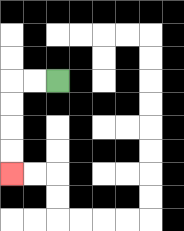{'start': '[2, 3]', 'end': '[0, 7]', 'path_directions': 'L,L,D,D,D,D', 'path_coordinates': '[[2, 3], [1, 3], [0, 3], [0, 4], [0, 5], [0, 6], [0, 7]]'}